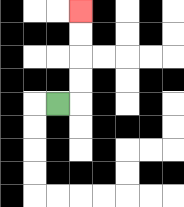{'start': '[2, 4]', 'end': '[3, 0]', 'path_directions': 'R,U,U,U,U', 'path_coordinates': '[[2, 4], [3, 4], [3, 3], [3, 2], [3, 1], [3, 0]]'}